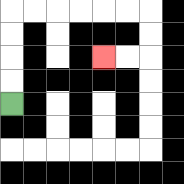{'start': '[0, 4]', 'end': '[4, 2]', 'path_directions': 'U,U,U,U,R,R,R,R,R,R,D,D,L,L', 'path_coordinates': '[[0, 4], [0, 3], [0, 2], [0, 1], [0, 0], [1, 0], [2, 0], [3, 0], [4, 0], [5, 0], [6, 0], [6, 1], [6, 2], [5, 2], [4, 2]]'}